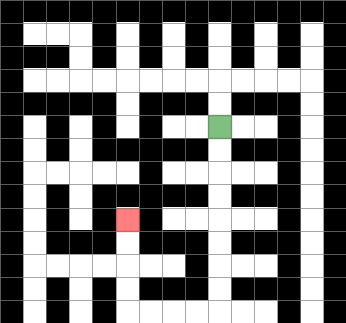{'start': '[9, 5]', 'end': '[5, 9]', 'path_directions': 'D,D,D,D,D,D,D,D,L,L,L,L,U,U,U,U', 'path_coordinates': '[[9, 5], [9, 6], [9, 7], [9, 8], [9, 9], [9, 10], [9, 11], [9, 12], [9, 13], [8, 13], [7, 13], [6, 13], [5, 13], [5, 12], [5, 11], [5, 10], [5, 9]]'}